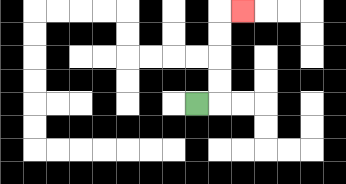{'start': '[8, 4]', 'end': '[10, 0]', 'path_directions': 'R,U,U,U,U,R', 'path_coordinates': '[[8, 4], [9, 4], [9, 3], [9, 2], [9, 1], [9, 0], [10, 0]]'}